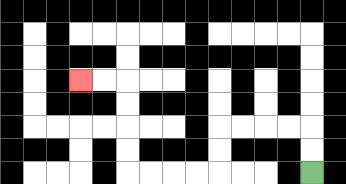{'start': '[13, 7]', 'end': '[3, 3]', 'path_directions': 'U,U,L,L,L,L,D,D,L,L,L,L,U,U,U,U,L,L', 'path_coordinates': '[[13, 7], [13, 6], [13, 5], [12, 5], [11, 5], [10, 5], [9, 5], [9, 6], [9, 7], [8, 7], [7, 7], [6, 7], [5, 7], [5, 6], [5, 5], [5, 4], [5, 3], [4, 3], [3, 3]]'}